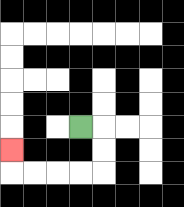{'start': '[3, 5]', 'end': '[0, 6]', 'path_directions': 'R,D,D,L,L,L,L,U', 'path_coordinates': '[[3, 5], [4, 5], [4, 6], [4, 7], [3, 7], [2, 7], [1, 7], [0, 7], [0, 6]]'}